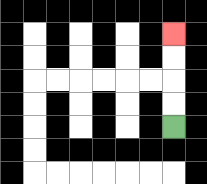{'start': '[7, 5]', 'end': '[7, 1]', 'path_directions': 'U,U,U,U', 'path_coordinates': '[[7, 5], [7, 4], [7, 3], [7, 2], [7, 1]]'}